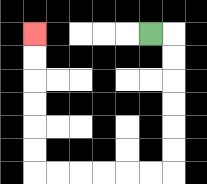{'start': '[6, 1]', 'end': '[1, 1]', 'path_directions': 'R,D,D,D,D,D,D,L,L,L,L,L,L,U,U,U,U,U,U', 'path_coordinates': '[[6, 1], [7, 1], [7, 2], [7, 3], [7, 4], [7, 5], [7, 6], [7, 7], [6, 7], [5, 7], [4, 7], [3, 7], [2, 7], [1, 7], [1, 6], [1, 5], [1, 4], [1, 3], [1, 2], [1, 1]]'}